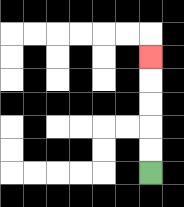{'start': '[6, 7]', 'end': '[6, 2]', 'path_directions': 'U,U,U,U,U', 'path_coordinates': '[[6, 7], [6, 6], [6, 5], [6, 4], [6, 3], [6, 2]]'}